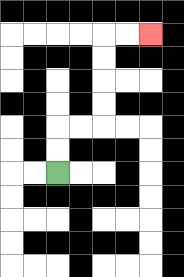{'start': '[2, 7]', 'end': '[6, 1]', 'path_directions': 'U,U,R,R,U,U,U,U,R,R', 'path_coordinates': '[[2, 7], [2, 6], [2, 5], [3, 5], [4, 5], [4, 4], [4, 3], [4, 2], [4, 1], [5, 1], [6, 1]]'}